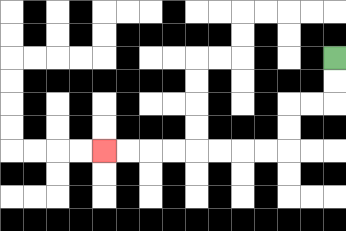{'start': '[14, 2]', 'end': '[4, 6]', 'path_directions': 'D,D,L,L,D,D,L,L,L,L,L,L,L,L', 'path_coordinates': '[[14, 2], [14, 3], [14, 4], [13, 4], [12, 4], [12, 5], [12, 6], [11, 6], [10, 6], [9, 6], [8, 6], [7, 6], [6, 6], [5, 6], [4, 6]]'}